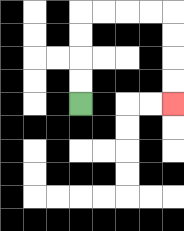{'start': '[3, 4]', 'end': '[7, 4]', 'path_directions': 'U,U,U,U,R,R,R,R,D,D,D,D', 'path_coordinates': '[[3, 4], [3, 3], [3, 2], [3, 1], [3, 0], [4, 0], [5, 0], [6, 0], [7, 0], [7, 1], [7, 2], [7, 3], [7, 4]]'}